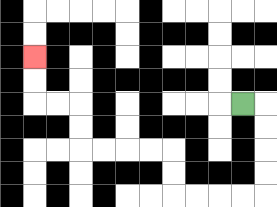{'start': '[10, 4]', 'end': '[1, 2]', 'path_directions': 'R,D,D,D,D,L,L,L,L,U,U,L,L,L,L,U,U,L,L,U,U', 'path_coordinates': '[[10, 4], [11, 4], [11, 5], [11, 6], [11, 7], [11, 8], [10, 8], [9, 8], [8, 8], [7, 8], [7, 7], [7, 6], [6, 6], [5, 6], [4, 6], [3, 6], [3, 5], [3, 4], [2, 4], [1, 4], [1, 3], [1, 2]]'}